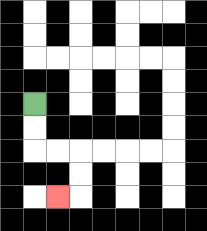{'start': '[1, 4]', 'end': '[2, 8]', 'path_directions': 'D,D,R,R,D,D,L', 'path_coordinates': '[[1, 4], [1, 5], [1, 6], [2, 6], [3, 6], [3, 7], [3, 8], [2, 8]]'}